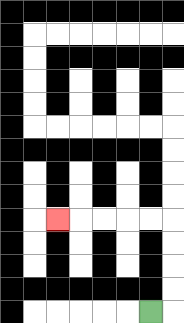{'start': '[6, 13]', 'end': '[2, 9]', 'path_directions': 'R,U,U,U,U,L,L,L,L,L', 'path_coordinates': '[[6, 13], [7, 13], [7, 12], [7, 11], [7, 10], [7, 9], [6, 9], [5, 9], [4, 9], [3, 9], [2, 9]]'}